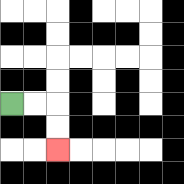{'start': '[0, 4]', 'end': '[2, 6]', 'path_directions': 'R,R,D,D', 'path_coordinates': '[[0, 4], [1, 4], [2, 4], [2, 5], [2, 6]]'}